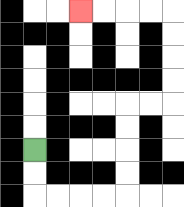{'start': '[1, 6]', 'end': '[3, 0]', 'path_directions': 'D,D,R,R,R,R,U,U,U,U,R,R,U,U,U,U,L,L,L,L', 'path_coordinates': '[[1, 6], [1, 7], [1, 8], [2, 8], [3, 8], [4, 8], [5, 8], [5, 7], [5, 6], [5, 5], [5, 4], [6, 4], [7, 4], [7, 3], [7, 2], [7, 1], [7, 0], [6, 0], [5, 0], [4, 0], [3, 0]]'}